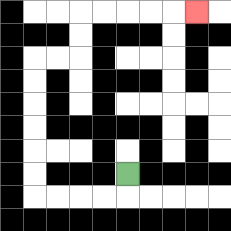{'start': '[5, 7]', 'end': '[8, 0]', 'path_directions': 'D,L,L,L,L,U,U,U,U,U,U,R,R,U,U,R,R,R,R,R', 'path_coordinates': '[[5, 7], [5, 8], [4, 8], [3, 8], [2, 8], [1, 8], [1, 7], [1, 6], [1, 5], [1, 4], [1, 3], [1, 2], [2, 2], [3, 2], [3, 1], [3, 0], [4, 0], [5, 0], [6, 0], [7, 0], [8, 0]]'}